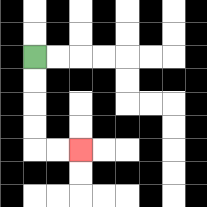{'start': '[1, 2]', 'end': '[3, 6]', 'path_directions': 'D,D,D,D,R,R', 'path_coordinates': '[[1, 2], [1, 3], [1, 4], [1, 5], [1, 6], [2, 6], [3, 6]]'}